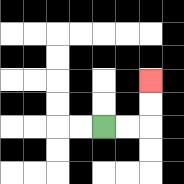{'start': '[4, 5]', 'end': '[6, 3]', 'path_directions': 'R,R,U,U', 'path_coordinates': '[[4, 5], [5, 5], [6, 5], [6, 4], [6, 3]]'}